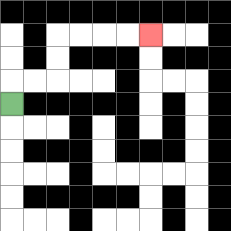{'start': '[0, 4]', 'end': '[6, 1]', 'path_directions': 'U,R,R,U,U,R,R,R,R', 'path_coordinates': '[[0, 4], [0, 3], [1, 3], [2, 3], [2, 2], [2, 1], [3, 1], [4, 1], [5, 1], [6, 1]]'}